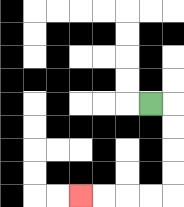{'start': '[6, 4]', 'end': '[3, 8]', 'path_directions': 'R,D,D,D,D,L,L,L,L', 'path_coordinates': '[[6, 4], [7, 4], [7, 5], [7, 6], [7, 7], [7, 8], [6, 8], [5, 8], [4, 8], [3, 8]]'}